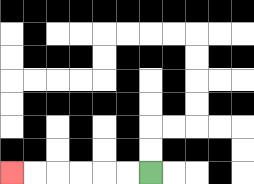{'start': '[6, 7]', 'end': '[0, 7]', 'path_directions': 'L,L,L,L,L,L', 'path_coordinates': '[[6, 7], [5, 7], [4, 7], [3, 7], [2, 7], [1, 7], [0, 7]]'}